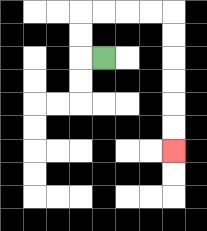{'start': '[4, 2]', 'end': '[7, 6]', 'path_directions': 'L,U,U,R,R,R,R,D,D,D,D,D,D', 'path_coordinates': '[[4, 2], [3, 2], [3, 1], [3, 0], [4, 0], [5, 0], [6, 0], [7, 0], [7, 1], [7, 2], [7, 3], [7, 4], [7, 5], [7, 6]]'}